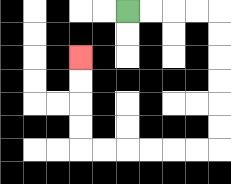{'start': '[5, 0]', 'end': '[3, 2]', 'path_directions': 'R,R,R,R,D,D,D,D,D,D,L,L,L,L,L,L,U,U,U,U', 'path_coordinates': '[[5, 0], [6, 0], [7, 0], [8, 0], [9, 0], [9, 1], [9, 2], [9, 3], [9, 4], [9, 5], [9, 6], [8, 6], [7, 6], [6, 6], [5, 6], [4, 6], [3, 6], [3, 5], [3, 4], [3, 3], [3, 2]]'}